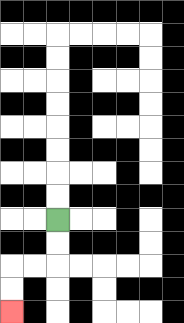{'start': '[2, 9]', 'end': '[0, 13]', 'path_directions': 'D,D,L,L,D,D', 'path_coordinates': '[[2, 9], [2, 10], [2, 11], [1, 11], [0, 11], [0, 12], [0, 13]]'}